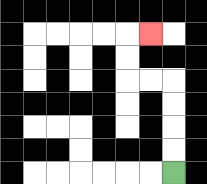{'start': '[7, 7]', 'end': '[6, 1]', 'path_directions': 'U,U,U,U,L,L,U,U,R', 'path_coordinates': '[[7, 7], [7, 6], [7, 5], [7, 4], [7, 3], [6, 3], [5, 3], [5, 2], [5, 1], [6, 1]]'}